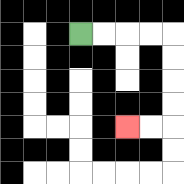{'start': '[3, 1]', 'end': '[5, 5]', 'path_directions': 'R,R,R,R,D,D,D,D,L,L', 'path_coordinates': '[[3, 1], [4, 1], [5, 1], [6, 1], [7, 1], [7, 2], [7, 3], [7, 4], [7, 5], [6, 5], [5, 5]]'}